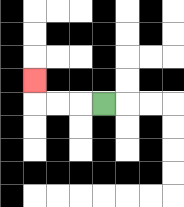{'start': '[4, 4]', 'end': '[1, 3]', 'path_directions': 'L,L,L,U', 'path_coordinates': '[[4, 4], [3, 4], [2, 4], [1, 4], [1, 3]]'}